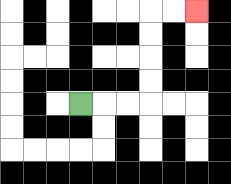{'start': '[3, 4]', 'end': '[8, 0]', 'path_directions': 'R,R,R,U,U,U,U,R,R', 'path_coordinates': '[[3, 4], [4, 4], [5, 4], [6, 4], [6, 3], [6, 2], [6, 1], [6, 0], [7, 0], [8, 0]]'}